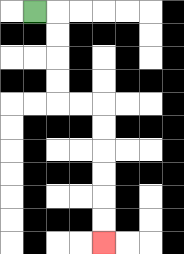{'start': '[1, 0]', 'end': '[4, 10]', 'path_directions': 'R,D,D,D,D,R,R,D,D,D,D,D,D', 'path_coordinates': '[[1, 0], [2, 0], [2, 1], [2, 2], [2, 3], [2, 4], [3, 4], [4, 4], [4, 5], [4, 6], [4, 7], [4, 8], [4, 9], [4, 10]]'}